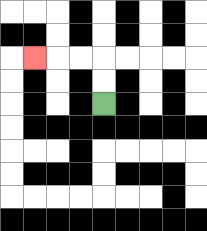{'start': '[4, 4]', 'end': '[1, 2]', 'path_directions': 'U,U,L,L,L', 'path_coordinates': '[[4, 4], [4, 3], [4, 2], [3, 2], [2, 2], [1, 2]]'}